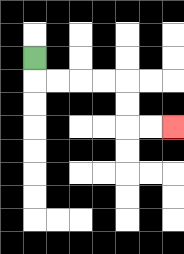{'start': '[1, 2]', 'end': '[7, 5]', 'path_directions': 'D,R,R,R,R,D,D,R,R', 'path_coordinates': '[[1, 2], [1, 3], [2, 3], [3, 3], [4, 3], [5, 3], [5, 4], [5, 5], [6, 5], [7, 5]]'}